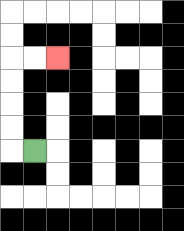{'start': '[1, 6]', 'end': '[2, 2]', 'path_directions': 'L,U,U,U,U,R,R', 'path_coordinates': '[[1, 6], [0, 6], [0, 5], [0, 4], [0, 3], [0, 2], [1, 2], [2, 2]]'}